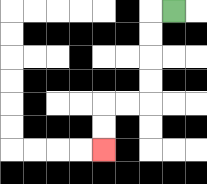{'start': '[7, 0]', 'end': '[4, 6]', 'path_directions': 'L,D,D,D,D,L,L,D,D', 'path_coordinates': '[[7, 0], [6, 0], [6, 1], [6, 2], [6, 3], [6, 4], [5, 4], [4, 4], [4, 5], [4, 6]]'}